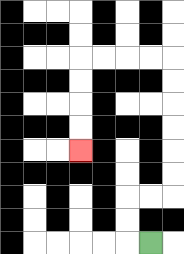{'start': '[6, 10]', 'end': '[3, 6]', 'path_directions': 'L,U,U,R,R,U,U,U,U,U,U,L,L,L,L,D,D,D,D', 'path_coordinates': '[[6, 10], [5, 10], [5, 9], [5, 8], [6, 8], [7, 8], [7, 7], [7, 6], [7, 5], [7, 4], [7, 3], [7, 2], [6, 2], [5, 2], [4, 2], [3, 2], [3, 3], [3, 4], [3, 5], [3, 6]]'}